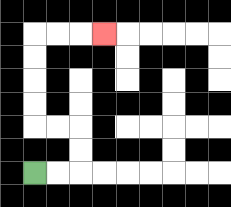{'start': '[1, 7]', 'end': '[4, 1]', 'path_directions': 'R,R,U,U,L,L,U,U,U,U,R,R,R', 'path_coordinates': '[[1, 7], [2, 7], [3, 7], [3, 6], [3, 5], [2, 5], [1, 5], [1, 4], [1, 3], [1, 2], [1, 1], [2, 1], [3, 1], [4, 1]]'}